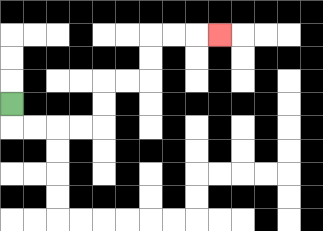{'start': '[0, 4]', 'end': '[9, 1]', 'path_directions': 'D,R,R,R,R,U,U,R,R,U,U,R,R,R', 'path_coordinates': '[[0, 4], [0, 5], [1, 5], [2, 5], [3, 5], [4, 5], [4, 4], [4, 3], [5, 3], [6, 3], [6, 2], [6, 1], [7, 1], [8, 1], [9, 1]]'}